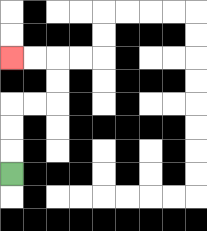{'start': '[0, 7]', 'end': '[0, 2]', 'path_directions': 'U,U,U,R,R,U,U,L,L', 'path_coordinates': '[[0, 7], [0, 6], [0, 5], [0, 4], [1, 4], [2, 4], [2, 3], [2, 2], [1, 2], [0, 2]]'}